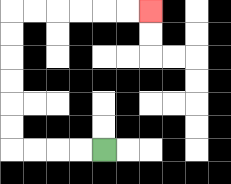{'start': '[4, 6]', 'end': '[6, 0]', 'path_directions': 'L,L,L,L,U,U,U,U,U,U,R,R,R,R,R,R', 'path_coordinates': '[[4, 6], [3, 6], [2, 6], [1, 6], [0, 6], [0, 5], [0, 4], [0, 3], [0, 2], [0, 1], [0, 0], [1, 0], [2, 0], [3, 0], [4, 0], [5, 0], [6, 0]]'}